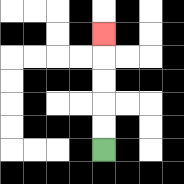{'start': '[4, 6]', 'end': '[4, 1]', 'path_directions': 'U,U,U,U,U', 'path_coordinates': '[[4, 6], [4, 5], [4, 4], [4, 3], [4, 2], [4, 1]]'}